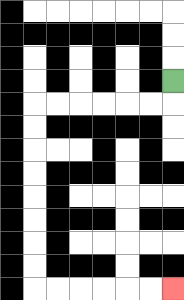{'start': '[7, 3]', 'end': '[7, 12]', 'path_directions': 'D,L,L,L,L,L,L,D,D,D,D,D,D,D,D,R,R,R,R,R,R', 'path_coordinates': '[[7, 3], [7, 4], [6, 4], [5, 4], [4, 4], [3, 4], [2, 4], [1, 4], [1, 5], [1, 6], [1, 7], [1, 8], [1, 9], [1, 10], [1, 11], [1, 12], [2, 12], [3, 12], [4, 12], [5, 12], [6, 12], [7, 12]]'}